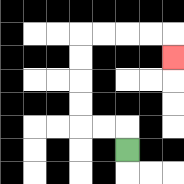{'start': '[5, 6]', 'end': '[7, 2]', 'path_directions': 'U,L,L,U,U,U,U,R,R,R,R,D', 'path_coordinates': '[[5, 6], [5, 5], [4, 5], [3, 5], [3, 4], [3, 3], [3, 2], [3, 1], [4, 1], [5, 1], [6, 1], [7, 1], [7, 2]]'}